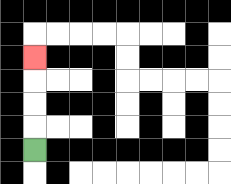{'start': '[1, 6]', 'end': '[1, 2]', 'path_directions': 'U,U,U,U', 'path_coordinates': '[[1, 6], [1, 5], [1, 4], [1, 3], [1, 2]]'}